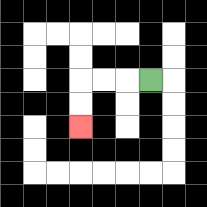{'start': '[6, 3]', 'end': '[3, 5]', 'path_directions': 'L,L,L,D,D', 'path_coordinates': '[[6, 3], [5, 3], [4, 3], [3, 3], [3, 4], [3, 5]]'}